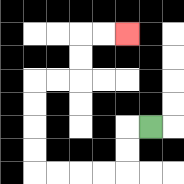{'start': '[6, 5]', 'end': '[5, 1]', 'path_directions': 'L,D,D,L,L,L,L,U,U,U,U,R,R,U,U,R,R', 'path_coordinates': '[[6, 5], [5, 5], [5, 6], [5, 7], [4, 7], [3, 7], [2, 7], [1, 7], [1, 6], [1, 5], [1, 4], [1, 3], [2, 3], [3, 3], [3, 2], [3, 1], [4, 1], [5, 1]]'}